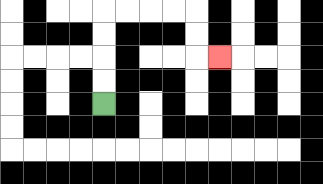{'start': '[4, 4]', 'end': '[9, 2]', 'path_directions': 'U,U,U,U,R,R,R,R,D,D,R', 'path_coordinates': '[[4, 4], [4, 3], [4, 2], [4, 1], [4, 0], [5, 0], [6, 0], [7, 0], [8, 0], [8, 1], [8, 2], [9, 2]]'}